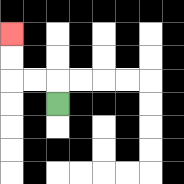{'start': '[2, 4]', 'end': '[0, 1]', 'path_directions': 'U,L,L,U,U', 'path_coordinates': '[[2, 4], [2, 3], [1, 3], [0, 3], [0, 2], [0, 1]]'}